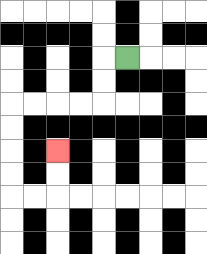{'start': '[5, 2]', 'end': '[2, 6]', 'path_directions': 'L,D,D,L,L,L,L,D,D,D,D,R,R,U,U', 'path_coordinates': '[[5, 2], [4, 2], [4, 3], [4, 4], [3, 4], [2, 4], [1, 4], [0, 4], [0, 5], [0, 6], [0, 7], [0, 8], [1, 8], [2, 8], [2, 7], [2, 6]]'}